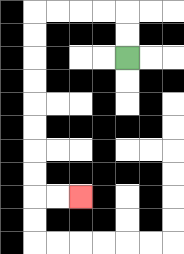{'start': '[5, 2]', 'end': '[3, 8]', 'path_directions': 'U,U,L,L,L,L,D,D,D,D,D,D,D,D,R,R', 'path_coordinates': '[[5, 2], [5, 1], [5, 0], [4, 0], [3, 0], [2, 0], [1, 0], [1, 1], [1, 2], [1, 3], [1, 4], [1, 5], [1, 6], [1, 7], [1, 8], [2, 8], [3, 8]]'}